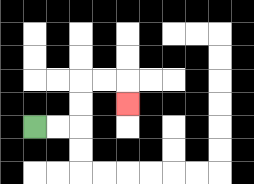{'start': '[1, 5]', 'end': '[5, 4]', 'path_directions': 'R,R,U,U,R,R,D', 'path_coordinates': '[[1, 5], [2, 5], [3, 5], [3, 4], [3, 3], [4, 3], [5, 3], [5, 4]]'}